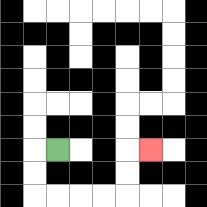{'start': '[2, 6]', 'end': '[6, 6]', 'path_directions': 'L,D,D,R,R,R,R,U,U,R', 'path_coordinates': '[[2, 6], [1, 6], [1, 7], [1, 8], [2, 8], [3, 8], [4, 8], [5, 8], [5, 7], [5, 6], [6, 6]]'}